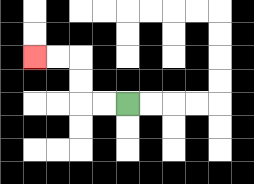{'start': '[5, 4]', 'end': '[1, 2]', 'path_directions': 'L,L,U,U,L,L', 'path_coordinates': '[[5, 4], [4, 4], [3, 4], [3, 3], [3, 2], [2, 2], [1, 2]]'}